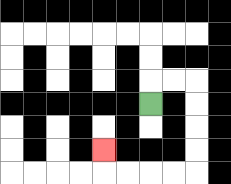{'start': '[6, 4]', 'end': '[4, 6]', 'path_directions': 'U,R,R,D,D,D,D,L,L,L,L,U', 'path_coordinates': '[[6, 4], [6, 3], [7, 3], [8, 3], [8, 4], [8, 5], [8, 6], [8, 7], [7, 7], [6, 7], [5, 7], [4, 7], [4, 6]]'}